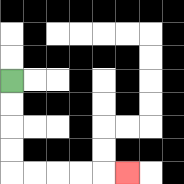{'start': '[0, 3]', 'end': '[5, 7]', 'path_directions': 'D,D,D,D,R,R,R,R,R', 'path_coordinates': '[[0, 3], [0, 4], [0, 5], [0, 6], [0, 7], [1, 7], [2, 7], [3, 7], [4, 7], [5, 7]]'}